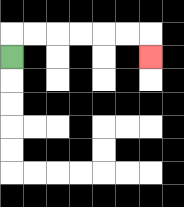{'start': '[0, 2]', 'end': '[6, 2]', 'path_directions': 'U,R,R,R,R,R,R,D', 'path_coordinates': '[[0, 2], [0, 1], [1, 1], [2, 1], [3, 1], [4, 1], [5, 1], [6, 1], [6, 2]]'}